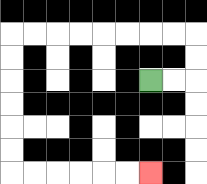{'start': '[6, 3]', 'end': '[6, 7]', 'path_directions': 'R,R,U,U,L,L,L,L,L,L,L,L,D,D,D,D,D,D,R,R,R,R,R,R', 'path_coordinates': '[[6, 3], [7, 3], [8, 3], [8, 2], [8, 1], [7, 1], [6, 1], [5, 1], [4, 1], [3, 1], [2, 1], [1, 1], [0, 1], [0, 2], [0, 3], [0, 4], [0, 5], [0, 6], [0, 7], [1, 7], [2, 7], [3, 7], [4, 7], [5, 7], [6, 7]]'}